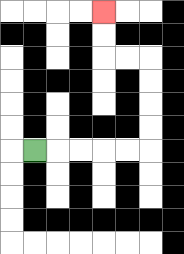{'start': '[1, 6]', 'end': '[4, 0]', 'path_directions': 'R,R,R,R,R,U,U,U,U,L,L,U,U', 'path_coordinates': '[[1, 6], [2, 6], [3, 6], [4, 6], [5, 6], [6, 6], [6, 5], [6, 4], [6, 3], [6, 2], [5, 2], [4, 2], [4, 1], [4, 0]]'}